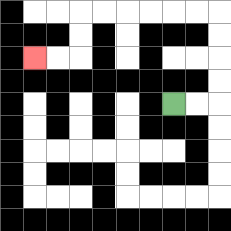{'start': '[7, 4]', 'end': '[1, 2]', 'path_directions': 'R,R,U,U,U,U,L,L,L,L,L,L,D,D,L,L', 'path_coordinates': '[[7, 4], [8, 4], [9, 4], [9, 3], [9, 2], [9, 1], [9, 0], [8, 0], [7, 0], [6, 0], [5, 0], [4, 0], [3, 0], [3, 1], [3, 2], [2, 2], [1, 2]]'}